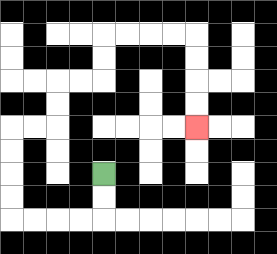{'start': '[4, 7]', 'end': '[8, 5]', 'path_directions': 'D,D,L,L,L,L,U,U,U,U,R,R,U,U,R,R,U,U,R,R,R,R,D,D,D,D', 'path_coordinates': '[[4, 7], [4, 8], [4, 9], [3, 9], [2, 9], [1, 9], [0, 9], [0, 8], [0, 7], [0, 6], [0, 5], [1, 5], [2, 5], [2, 4], [2, 3], [3, 3], [4, 3], [4, 2], [4, 1], [5, 1], [6, 1], [7, 1], [8, 1], [8, 2], [8, 3], [8, 4], [8, 5]]'}